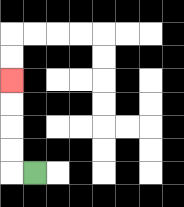{'start': '[1, 7]', 'end': '[0, 3]', 'path_directions': 'L,U,U,U,U', 'path_coordinates': '[[1, 7], [0, 7], [0, 6], [0, 5], [0, 4], [0, 3]]'}